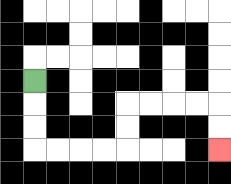{'start': '[1, 3]', 'end': '[9, 6]', 'path_directions': 'D,D,D,R,R,R,R,U,U,R,R,R,R,D,D', 'path_coordinates': '[[1, 3], [1, 4], [1, 5], [1, 6], [2, 6], [3, 6], [4, 6], [5, 6], [5, 5], [5, 4], [6, 4], [7, 4], [8, 4], [9, 4], [9, 5], [9, 6]]'}